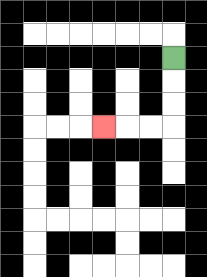{'start': '[7, 2]', 'end': '[4, 5]', 'path_directions': 'D,D,D,L,L,L', 'path_coordinates': '[[7, 2], [7, 3], [7, 4], [7, 5], [6, 5], [5, 5], [4, 5]]'}